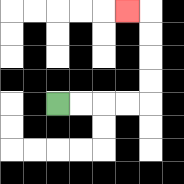{'start': '[2, 4]', 'end': '[5, 0]', 'path_directions': 'R,R,R,R,U,U,U,U,L', 'path_coordinates': '[[2, 4], [3, 4], [4, 4], [5, 4], [6, 4], [6, 3], [6, 2], [6, 1], [6, 0], [5, 0]]'}